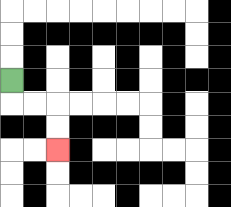{'start': '[0, 3]', 'end': '[2, 6]', 'path_directions': 'D,R,R,D,D', 'path_coordinates': '[[0, 3], [0, 4], [1, 4], [2, 4], [2, 5], [2, 6]]'}